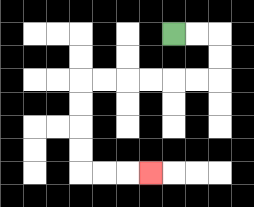{'start': '[7, 1]', 'end': '[6, 7]', 'path_directions': 'R,R,D,D,L,L,L,L,L,L,D,D,D,D,R,R,R', 'path_coordinates': '[[7, 1], [8, 1], [9, 1], [9, 2], [9, 3], [8, 3], [7, 3], [6, 3], [5, 3], [4, 3], [3, 3], [3, 4], [3, 5], [3, 6], [3, 7], [4, 7], [5, 7], [6, 7]]'}